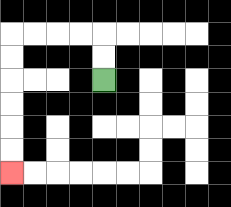{'start': '[4, 3]', 'end': '[0, 7]', 'path_directions': 'U,U,L,L,L,L,D,D,D,D,D,D', 'path_coordinates': '[[4, 3], [4, 2], [4, 1], [3, 1], [2, 1], [1, 1], [0, 1], [0, 2], [0, 3], [0, 4], [0, 5], [0, 6], [0, 7]]'}